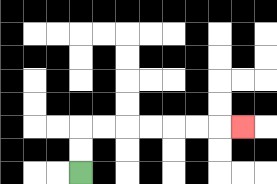{'start': '[3, 7]', 'end': '[10, 5]', 'path_directions': 'U,U,R,R,R,R,R,R,R', 'path_coordinates': '[[3, 7], [3, 6], [3, 5], [4, 5], [5, 5], [6, 5], [7, 5], [8, 5], [9, 5], [10, 5]]'}